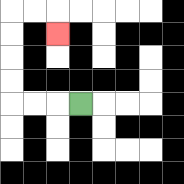{'start': '[3, 4]', 'end': '[2, 1]', 'path_directions': 'L,L,L,U,U,U,U,R,R,D', 'path_coordinates': '[[3, 4], [2, 4], [1, 4], [0, 4], [0, 3], [0, 2], [0, 1], [0, 0], [1, 0], [2, 0], [2, 1]]'}